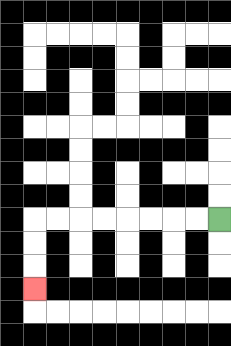{'start': '[9, 9]', 'end': '[1, 12]', 'path_directions': 'L,L,L,L,L,L,L,L,D,D,D', 'path_coordinates': '[[9, 9], [8, 9], [7, 9], [6, 9], [5, 9], [4, 9], [3, 9], [2, 9], [1, 9], [1, 10], [1, 11], [1, 12]]'}